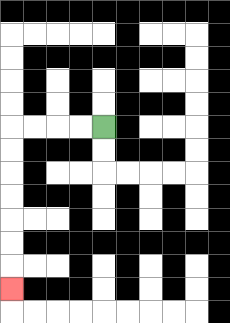{'start': '[4, 5]', 'end': '[0, 12]', 'path_directions': 'L,L,L,L,D,D,D,D,D,D,D', 'path_coordinates': '[[4, 5], [3, 5], [2, 5], [1, 5], [0, 5], [0, 6], [0, 7], [0, 8], [0, 9], [0, 10], [0, 11], [0, 12]]'}